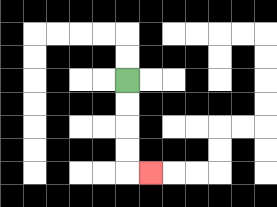{'start': '[5, 3]', 'end': '[6, 7]', 'path_directions': 'D,D,D,D,R', 'path_coordinates': '[[5, 3], [5, 4], [5, 5], [5, 6], [5, 7], [6, 7]]'}